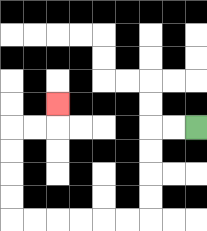{'start': '[8, 5]', 'end': '[2, 4]', 'path_directions': 'L,L,D,D,D,D,L,L,L,L,L,L,U,U,U,U,R,R,U', 'path_coordinates': '[[8, 5], [7, 5], [6, 5], [6, 6], [6, 7], [6, 8], [6, 9], [5, 9], [4, 9], [3, 9], [2, 9], [1, 9], [0, 9], [0, 8], [0, 7], [0, 6], [0, 5], [1, 5], [2, 5], [2, 4]]'}